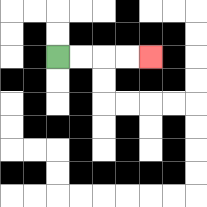{'start': '[2, 2]', 'end': '[6, 2]', 'path_directions': 'R,R,R,R', 'path_coordinates': '[[2, 2], [3, 2], [4, 2], [5, 2], [6, 2]]'}